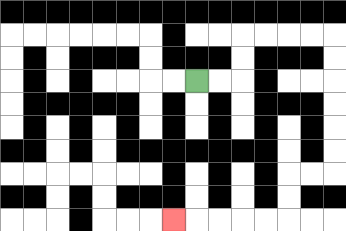{'start': '[8, 3]', 'end': '[7, 9]', 'path_directions': 'R,R,U,U,R,R,R,R,D,D,D,D,D,D,L,L,D,D,L,L,L,L,L', 'path_coordinates': '[[8, 3], [9, 3], [10, 3], [10, 2], [10, 1], [11, 1], [12, 1], [13, 1], [14, 1], [14, 2], [14, 3], [14, 4], [14, 5], [14, 6], [14, 7], [13, 7], [12, 7], [12, 8], [12, 9], [11, 9], [10, 9], [9, 9], [8, 9], [7, 9]]'}